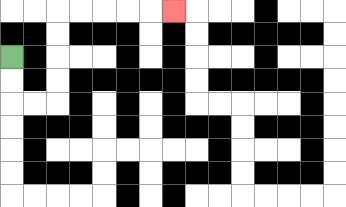{'start': '[0, 2]', 'end': '[7, 0]', 'path_directions': 'D,D,R,R,U,U,U,U,R,R,R,R,R', 'path_coordinates': '[[0, 2], [0, 3], [0, 4], [1, 4], [2, 4], [2, 3], [2, 2], [2, 1], [2, 0], [3, 0], [4, 0], [5, 0], [6, 0], [7, 0]]'}